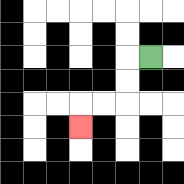{'start': '[6, 2]', 'end': '[3, 5]', 'path_directions': 'L,D,D,L,L,D', 'path_coordinates': '[[6, 2], [5, 2], [5, 3], [5, 4], [4, 4], [3, 4], [3, 5]]'}